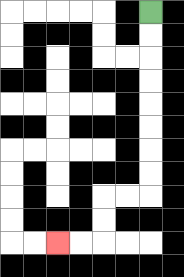{'start': '[6, 0]', 'end': '[2, 10]', 'path_directions': 'D,D,D,D,D,D,D,D,L,L,D,D,L,L', 'path_coordinates': '[[6, 0], [6, 1], [6, 2], [6, 3], [6, 4], [6, 5], [6, 6], [6, 7], [6, 8], [5, 8], [4, 8], [4, 9], [4, 10], [3, 10], [2, 10]]'}